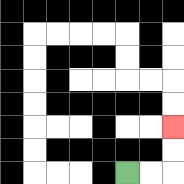{'start': '[5, 7]', 'end': '[7, 5]', 'path_directions': 'R,R,U,U', 'path_coordinates': '[[5, 7], [6, 7], [7, 7], [7, 6], [7, 5]]'}